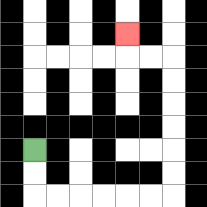{'start': '[1, 6]', 'end': '[5, 1]', 'path_directions': 'D,D,R,R,R,R,R,R,U,U,U,U,U,U,L,L,U', 'path_coordinates': '[[1, 6], [1, 7], [1, 8], [2, 8], [3, 8], [4, 8], [5, 8], [6, 8], [7, 8], [7, 7], [7, 6], [7, 5], [7, 4], [7, 3], [7, 2], [6, 2], [5, 2], [5, 1]]'}